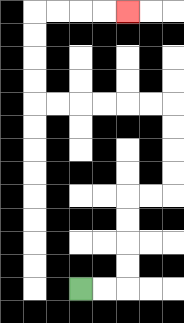{'start': '[3, 12]', 'end': '[5, 0]', 'path_directions': 'R,R,U,U,U,U,R,R,U,U,U,U,L,L,L,L,L,L,U,U,U,U,R,R,R,R', 'path_coordinates': '[[3, 12], [4, 12], [5, 12], [5, 11], [5, 10], [5, 9], [5, 8], [6, 8], [7, 8], [7, 7], [7, 6], [7, 5], [7, 4], [6, 4], [5, 4], [4, 4], [3, 4], [2, 4], [1, 4], [1, 3], [1, 2], [1, 1], [1, 0], [2, 0], [3, 0], [4, 0], [5, 0]]'}